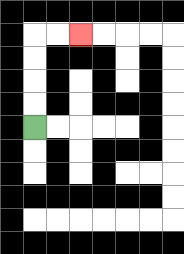{'start': '[1, 5]', 'end': '[3, 1]', 'path_directions': 'U,U,U,U,R,R', 'path_coordinates': '[[1, 5], [1, 4], [1, 3], [1, 2], [1, 1], [2, 1], [3, 1]]'}